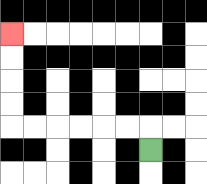{'start': '[6, 6]', 'end': '[0, 1]', 'path_directions': 'U,L,L,L,L,L,L,U,U,U,U', 'path_coordinates': '[[6, 6], [6, 5], [5, 5], [4, 5], [3, 5], [2, 5], [1, 5], [0, 5], [0, 4], [0, 3], [0, 2], [0, 1]]'}